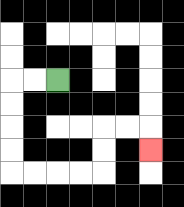{'start': '[2, 3]', 'end': '[6, 6]', 'path_directions': 'L,L,D,D,D,D,R,R,R,R,U,U,R,R,D', 'path_coordinates': '[[2, 3], [1, 3], [0, 3], [0, 4], [0, 5], [0, 6], [0, 7], [1, 7], [2, 7], [3, 7], [4, 7], [4, 6], [4, 5], [5, 5], [6, 5], [6, 6]]'}